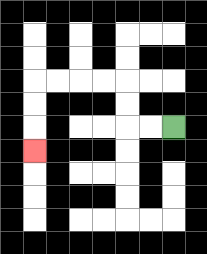{'start': '[7, 5]', 'end': '[1, 6]', 'path_directions': 'L,L,U,U,L,L,L,L,D,D,D', 'path_coordinates': '[[7, 5], [6, 5], [5, 5], [5, 4], [5, 3], [4, 3], [3, 3], [2, 3], [1, 3], [1, 4], [1, 5], [1, 6]]'}